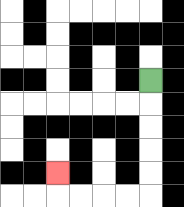{'start': '[6, 3]', 'end': '[2, 7]', 'path_directions': 'D,D,D,D,D,L,L,L,L,U', 'path_coordinates': '[[6, 3], [6, 4], [6, 5], [6, 6], [6, 7], [6, 8], [5, 8], [4, 8], [3, 8], [2, 8], [2, 7]]'}